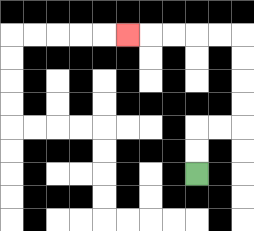{'start': '[8, 7]', 'end': '[5, 1]', 'path_directions': 'U,U,R,R,U,U,U,U,L,L,L,L,L', 'path_coordinates': '[[8, 7], [8, 6], [8, 5], [9, 5], [10, 5], [10, 4], [10, 3], [10, 2], [10, 1], [9, 1], [8, 1], [7, 1], [6, 1], [5, 1]]'}